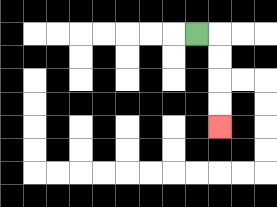{'start': '[8, 1]', 'end': '[9, 5]', 'path_directions': 'R,D,D,D,D', 'path_coordinates': '[[8, 1], [9, 1], [9, 2], [9, 3], [9, 4], [9, 5]]'}